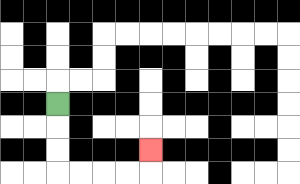{'start': '[2, 4]', 'end': '[6, 6]', 'path_directions': 'D,D,D,R,R,R,R,U', 'path_coordinates': '[[2, 4], [2, 5], [2, 6], [2, 7], [3, 7], [4, 7], [5, 7], [6, 7], [6, 6]]'}